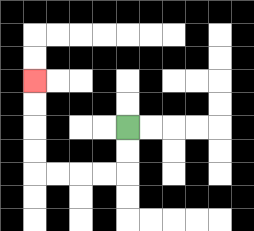{'start': '[5, 5]', 'end': '[1, 3]', 'path_directions': 'D,D,L,L,L,L,U,U,U,U', 'path_coordinates': '[[5, 5], [5, 6], [5, 7], [4, 7], [3, 7], [2, 7], [1, 7], [1, 6], [1, 5], [1, 4], [1, 3]]'}